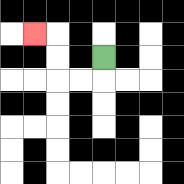{'start': '[4, 2]', 'end': '[1, 1]', 'path_directions': 'D,L,L,U,U,L', 'path_coordinates': '[[4, 2], [4, 3], [3, 3], [2, 3], [2, 2], [2, 1], [1, 1]]'}